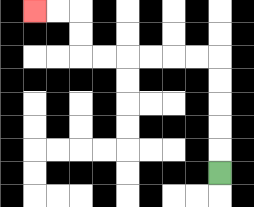{'start': '[9, 7]', 'end': '[1, 0]', 'path_directions': 'U,U,U,U,U,L,L,L,L,L,L,U,U,L,L', 'path_coordinates': '[[9, 7], [9, 6], [9, 5], [9, 4], [9, 3], [9, 2], [8, 2], [7, 2], [6, 2], [5, 2], [4, 2], [3, 2], [3, 1], [3, 0], [2, 0], [1, 0]]'}